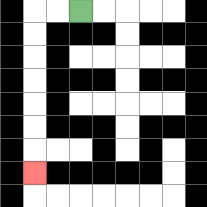{'start': '[3, 0]', 'end': '[1, 7]', 'path_directions': 'L,L,D,D,D,D,D,D,D', 'path_coordinates': '[[3, 0], [2, 0], [1, 0], [1, 1], [1, 2], [1, 3], [1, 4], [1, 5], [1, 6], [1, 7]]'}